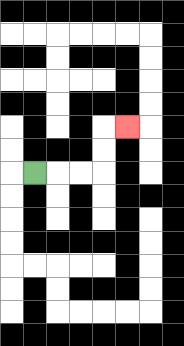{'start': '[1, 7]', 'end': '[5, 5]', 'path_directions': 'R,R,R,U,U,R', 'path_coordinates': '[[1, 7], [2, 7], [3, 7], [4, 7], [4, 6], [4, 5], [5, 5]]'}